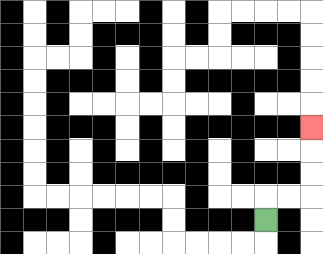{'start': '[11, 9]', 'end': '[13, 5]', 'path_directions': 'U,R,R,U,U,U', 'path_coordinates': '[[11, 9], [11, 8], [12, 8], [13, 8], [13, 7], [13, 6], [13, 5]]'}